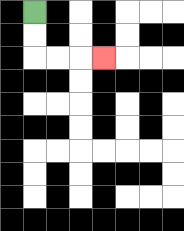{'start': '[1, 0]', 'end': '[4, 2]', 'path_directions': 'D,D,R,R,R', 'path_coordinates': '[[1, 0], [1, 1], [1, 2], [2, 2], [3, 2], [4, 2]]'}